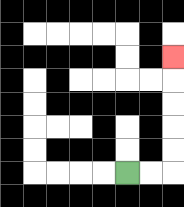{'start': '[5, 7]', 'end': '[7, 2]', 'path_directions': 'R,R,U,U,U,U,U', 'path_coordinates': '[[5, 7], [6, 7], [7, 7], [7, 6], [7, 5], [7, 4], [7, 3], [7, 2]]'}